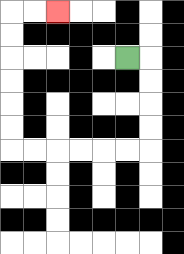{'start': '[5, 2]', 'end': '[2, 0]', 'path_directions': 'R,D,D,D,D,L,L,L,L,L,L,U,U,U,U,U,U,R,R', 'path_coordinates': '[[5, 2], [6, 2], [6, 3], [6, 4], [6, 5], [6, 6], [5, 6], [4, 6], [3, 6], [2, 6], [1, 6], [0, 6], [0, 5], [0, 4], [0, 3], [0, 2], [0, 1], [0, 0], [1, 0], [2, 0]]'}